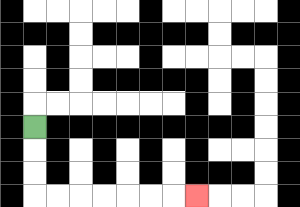{'start': '[1, 5]', 'end': '[8, 8]', 'path_directions': 'D,D,D,R,R,R,R,R,R,R', 'path_coordinates': '[[1, 5], [1, 6], [1, 7], [1, 8], [2, 8], [3, 8], [4, 8], [5, 8], [6, 8], [7, 8], [8, 8]]'}